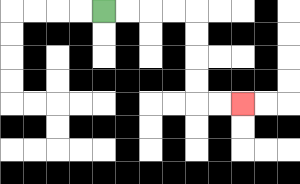{'start': '[4, 0]', 'end': '[10, 4]', 'path_directions': 'R,R,R,R,D,D,D,D,R,R', 'path_coordinates': '[[4, 0], [5, 0], [6, 0], [7, 0], [8, 0], [8, 1], [8, 2], [8, 3], [8, 4], [9, 4], [10, 4]]'}